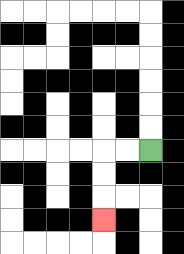{'start': '[6, 6]', 'end': '[4, 9]', 'path_directions': 'L,L,D,D,D', 'path_coordinates': '[[6, 6], [5, 6], [4, 6], [4, 7], [4, 8], [4, 9]]'}